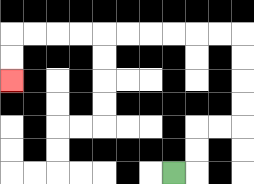{'start': '[7, 7]', 'end': '[0, 3]', 'path_directions': 'R,U,U,R,R,U,U,U,U,L,L,L,L,L,L,L,L,L,L,D,D', 'path_coordinates': '[[7, 7], [8, 7], [8, 6], [8, 5], [9, 5], [10, 5], [10, 4], [10, 3], [10, 2], [10, 1], [9, 1], [8, 1], [7, 1], [6, 1], [5, 1], [4, 1], [3, 1], [2, 1], [1, 1], [0, 1], [0, 2], [0, 3]]'}